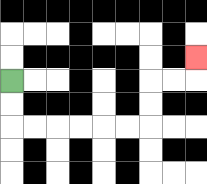{'start': '[0, 3]', 'end': '[8, 2]', 'path_directions': 'D,D,R,R,R,R,R,R,U,U,R,R,U', 'path_coordinates': '[[0, 3], [0, 4], [0, 5], [1, 5], [2, 5], [3, 5], [4, 5], [5, 5], [6, 5], [6, 4], [6, 3], [7, 3], [8, 3], [8, 2]]'}